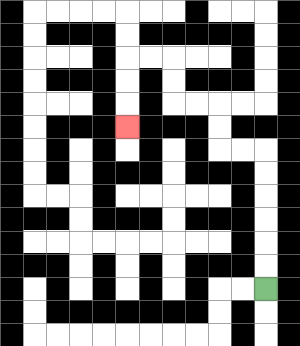{'start': '[11, 12]', 'end': '[5, 5]', 'path_directions': 'U,U,U,U,U,U,L,L,U,U,L,L,U,U,L,L,D,D,D', 'path_coordinates': '[[11, 12], [11, 11], [11, 10], [11, 9], [11, 8], [11, 7], [11, 6], [10, 6], [9, 6], [9, 5], [9, 4], [8, 4], [7, 4], [7, 3], [7, 2], [6, 2], [5, 2], [5, 3], [5, 4], [5, 5]]'}